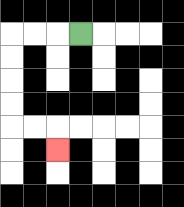{'start': '[3, 1]', 'end': '[2, 6]', 'path_directions': 'L,L,L,D,D,D,D,R,R,D', 'path_coordinates': '[[3, 1], [2, 1], [1, 1], [0, 1], [0, 2], [0, 3], [0, 4], [0, 5], [1, 5], [2, 5], [2, 6]]'}